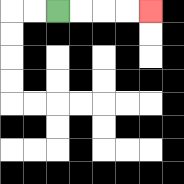{'start': '[2, 0]', 'end': '[6, 0]', 'path_directions': 'R,R,R,R', 'path_coordinates': '[[2, 0], [3, 0], [4, 0], [5, 0], [6, 0]]'}